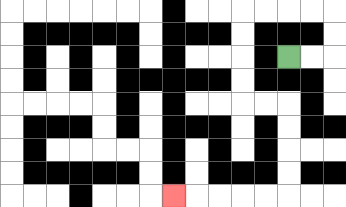{'start': '[12, 2]', 'end': '[7, 8]', 'path_directions': 'R,R,U,U,L,L,L,L,D,D,D,D,R,R,D,D,D,D,L,L,L,L,L', 'path_coordinates': '[[12, 2], [13, 2], [14, 2], [14, 1], [14, 0], [13, 0], [12, 0], [11, 0], [10, 0], [10, 1], [10, 2], [10, 3], [10, 4], [11, 4], [12, 4], [12, 5], [12, 6], [12, 7], [12, 8], [11, 8], [10, 8], [9, 8], [8, 8], [7, 8]]'}